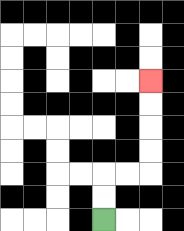{'start': '[4, 9]', 'end': '[6, 3]', 'path_directions': 'U,U,R,R,U,U,U,U', 'path_coordinates': '[[4, 9], [4, 8], [4, 7], [5, 7], [6, 7], [6, 6], [6, 5], [6, 4], [6, 3]]'}